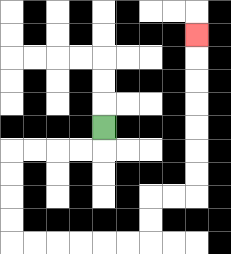{'start': '[4, 5]', 'end': '[8, 1]', 'path_directions': 'D,L,L,L,L,D,D,D,D,R,R,R,R,R,R,U,U,R,R,U,U,U,U,U,U,U', 'path_coordinates': '[[4, 5], [4, 6], [3, 6], [2, 6], [1, 6], [0, 6], [0, 7], [0, 8], [0, 9], [0, 10], [1, 10], [2, 10], [3, 10], [4, 10], [5, 10], [6, 10], [6, 9], [6, 8], [7, 8], [8, 8], [8, 7], [8, 6], [8, 5], [8, 4], [8, 3], [8, 2], [8, 1]]'}